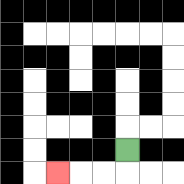{'start': '[5, 6]', 'end': '[2, 7]', 'path_directions': 'D,L,L,L', 'path_coordinates': '[[5, 6], [5, 7], [4, 7], [3, 7], [2, 7]]'}